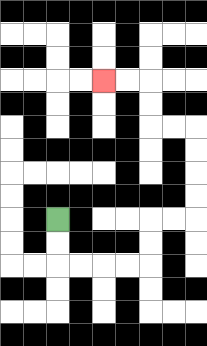{'start': '[2, 9]', 'end': '[4, 3]', 'path_directions': 'D,D,R,R,R,R,U,U,R,R,U,U,U,U,L,L,U,U,L,L', 'path_coordinates': '[[2, 9], [2, 10], [2, 11], [3, 11], [4, 11], [5, 11], [6, 11], [6, 10], [6, 9], [7, 9], [8, 9], [8, 8], [8, 7], [8, 6], [8, 5], [7, 5], [6, 5], [6, 4], [6, 3], [5, 3], [4, 3]]'}